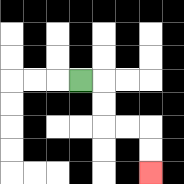{'start': '[3, 3]', 'end': '[6, 7]', 'path_directions': 'R,D,D,R,R,D,D', 'path_coordinates': '[[3, 3], [4, 3], [4, 4], [4, 5], [5, 5], [6, 5], [6, 6], [6, 7]]'}